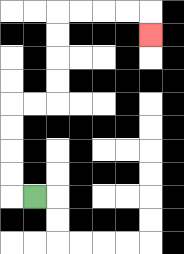{'start': '[1, 8]', 'end': '[6, 1]', 'path_directions': 'L,U,U,U,U,R,R,U,U,U,U,R,R,R,R,D', 'path_coordinates': '[[1, 8], [0, 8], [0, 7], [0, 6], [0, 5], [0, 4], [1, 4], [2, 4], [2, 3], [2, 2], [2, 1], [2, 0], [3, 0], [4, 0], [5, 0], [6, 0], [6, 1]]'}